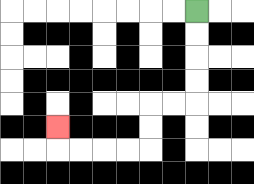{'start': '[8, 0]', 'end': '[2, 5]', 'path_directions': 'D,D,D,D,L,L,D,D,L,L,L,L,U', 'path_coordinates': '[[8, 0], [8, 1], [8, 2], [8, 3], [8, 4], [7, 4], [6, 4], [6, 5], [6, 6], [5, 6], [4, 6], [3, 6], [2, 6], [2, 5]]'}